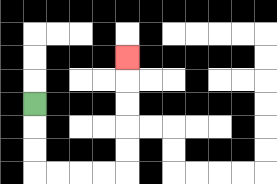{'start': '[1, 4]', 'end': '[5, 2]', 'path_directions': 'D,D,D,R,R,R,R,U,U,U,U,U', 'path_coordinates': '[[1, 4], [1, 5], [1, 6], [1, 7], [2, 7], [3, 7], [4, 7], [5, 7], [5, 6], [5, 5], [5, 4], [5, 3], [5, 2]]'}